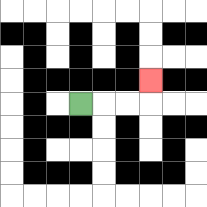{'start': '[3, 4]', 'end': '[6, 3]', 'path_directions': 'R,R,R,U', 'path_coordinates': '[[3, 4], [4, 4], [5, 4], [6, 4], [6, 3]]'}